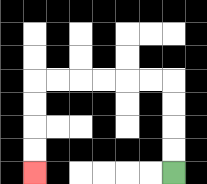{'start': '[7, 7]', 'end': '[1, 7]', 'path_directions': 'U,U,U,U,L,L,L,L,L,L,D,D,D,D', 'path_coordinates': '[[7, 7], [7, 6], [7, 5], [7, 4], [7, 3], [6, 3], [5, 3], [4, 3], [3, 3], [2, 3], [1, 3], [1, 4], [1, 5], [1, 6], [1, 7]]'}